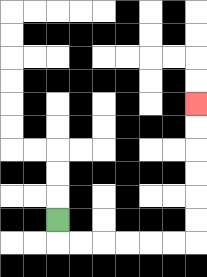{'start': '[2, 9]', 'end': '[8, 4]', 'path_directions': 'D,R,R,R,R,R,R,U,U,U,U,U,U', 'path_coordinates': '[[2, 9], [2, 10], [3, 10], [4, 10], [5, 10], [6, 10], [7, 10], [8, 10], [8, 9], [8, 8], [8, 7], [8, 6], [8, 5], [8, 4]]'}